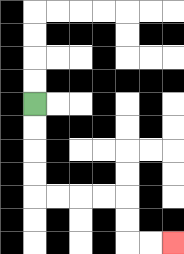{'start': '[1, 4]', 'end': '[7, 10]', 'path_directions': 'D,D,D,D,R,R,R,R,D,D,R,R', 'path_coordinates': '[[1, 4], [1, 5], [1, 6], [1, 7], [1, 8], [2, 8], [3, 8], [4, 8], [5, 8], [5, 9], [5, 10], [6, 10], [7, 10]]'}